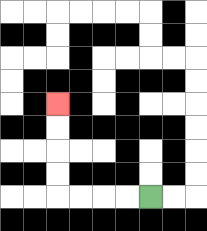{'start': '[6, 8]', 'end': '[2, 4]', 'path_directions': 'L,L,L,L,U,U,U,U', 'path_coordinates': '[[6, 8], [5, 8], [4, 8], [3, 8], [2, 8], [2, 7], [2, 6], [2, 5], [2, 4]]'}